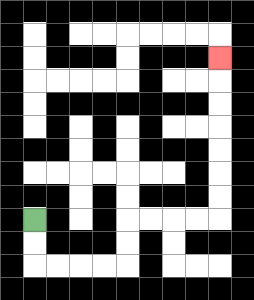{'start': '[1, 9]', 'end': '[9, 2]', 'path_directions': 'D,D,R,R,R,R,U,U,R,R,R,R,U,U,U,U,U,U,U', 'path_coordinates': '[[1, 9], [1, 10], [1, 11], [2, 11], [3, 11], [4, 11], [5, 11], [5, 10], [5, 9], [6, 9], [7, 9], [8, 9], [9, 9], [9, 8], [9, 7], [9, 6], [9, 5], [9, 4], [9, 3], [9, 2]]'}